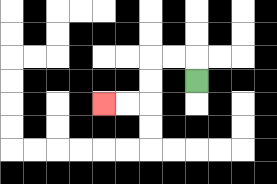{'start': '[8, 3]', 'end': '[4, 4]', 'path_directions': 'U,L,L,D,D,L,L', 'path_coordinates': '[[8, 3], [8, 2], [7, 2], [6, 2], [6, 3], [6, 4], [5, 4], [4, 4]]'}